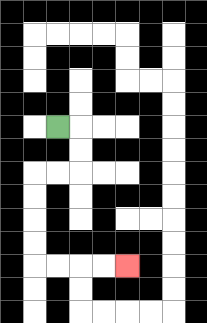{'start': '[2, 5]', 'end': '[5, 11]', 'path_directions': 'R,D,D,L,L,D,D,D,D,R,R,R,R', 'path_coordinates': '[[2, 5], [3, 5], [3, 6], [3, 7], [2, 7], [1, 7], [1, 8], [1, 9], [1, 10], [1, 11], [2, 11], [3, 11], [4, 11], [5, 11]]'}